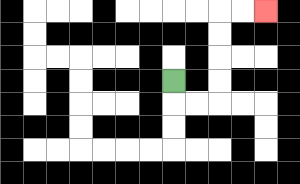{'start': '[7, 3]', 'end': '[11, 0]', 'path_directions': 'D,R,R,U,U,U,U,R,R', 'path_coordinates': '[[7, 3], [7, 4], [8, 4], [9, 4], [9, 3], [9, 2], [9, 1], [9, 0], [10, 0], [11, 0]]'}